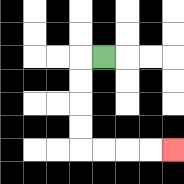{'start': '[4, 2]', 'end': '[7, 6]', 'path_directions': 'L,D,D,D,D,R,R,R,R', 'path_coordinates': '[[4, 2], [3, 2], [3, 3], [3, 4], [3, 5], [3, 6], [4, 6], [5, 6], [6, 6], [7, 6]]'}